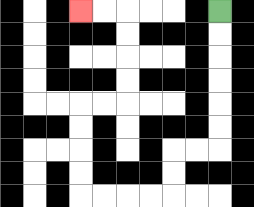{'start': '[9, 0]', 'end': '[3, 0]', 'path_directions': 'D,D,D,D,D,D,L,L,D,D,L,L,L,L,U,U,U,U,R,R,U,U,U,U,L,L', 'path_coordinates': '[[9, 0], [9, 1], [9, 2], [9, 3], [9, 4], [9, 5], [9, 6], [8, 6], [7, 6], [7, 7], [7, 8], [6, 8], [5, 8], [4, 8], [3, 8], [3, 7], [3, 6], [3, 5], [3, 4], [4, 4], [5, 4], [5, 3], [5, 2], [5, 1], [5, 0], [4, 0], [3, 0]]'}